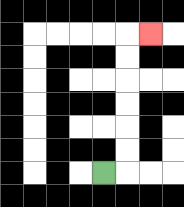{'start': '[4, 7]', 'end': '[6, 1]', 'path_directions': 'R,U,U,U,U,U,U,R', 'path_coordinates': '[[4, 7], [5, 7], [5, 6], [5, 5], [5, 4], [5, 3], [5, 2], [5, 1], [6, 1]]'}